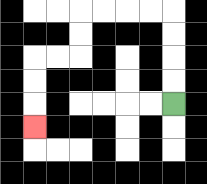{'start': '[7, 4]', 'end': '[1, 5]', 'path_directions': 'U,U,U,U,L,L,L,L,D,D,L,L,D,D,D', 'path_coordinates': '[[7, 4], [7, 3], [7, 2], [7, 1], [7, 0], [6, 0], [5, 0], [4, 0], [3, 0], [3, 1], [3, 2], [2, 2], [1, 2], [1, 3], [1, 4], [1, 5]]'}